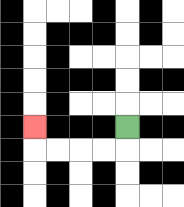{'start': '[5, 5]', 'end': '[1, 5]', 'path_directions': 'D,L,L,L,L,U', 'path_coordinates': '[[5, 5], [5, 6], [4, 6], [3, 6], [2, 6], [1, 6], [1, 5]]'}